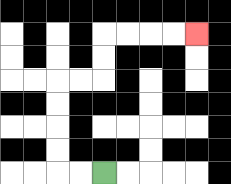{'start': '[4, 7]', 'end': '[8, 1]', 'path_directions': 'L,L,U,U,U,U,R,R,U,U,R,R,R,R', 'path_coordinates': '[[4, 7], [3, 7], [2, 7], [2, 6], [2, 5], [2, 4], [2, 3], [3, 3], [4, 3], [4, 2], [4, 1], [5, 1], [6, 1], [7, 1], [8, 1]]'}